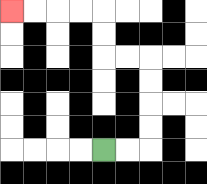{'start': '[4, 6]', 'end': '[0, 0]', 'path_directions': 'R,R,U,U,U,U,L,L,U,U,L,L,L,L', 'path_coordinates': '[[4, 6], [5, 6], [6, 6], [6, 5], [6, 4], [6, 3], [6, 2], [5, 2], [4, 2], [4, 1], [4, 0], [3, 0], [2, 0], [1, 0], [0, 0]]'}